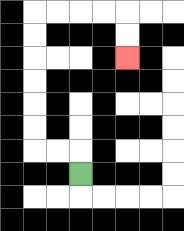{'start': '[3, 7]', 'end': '[5, 2]', 'path_directions': 'U,L,L,U,U,U,U,U,U,R,R,R,R,D,D', 'path_coordinates': '[[3, 7], [3, 6], [2, 6], [1, 6], [1, 5], [1, 4], [1, 3], [1, 2], [1, 1], [1, 0], [2, 0], [3, 0], [4, 0], [5, 0], [5, 1], [5, 2]]'}